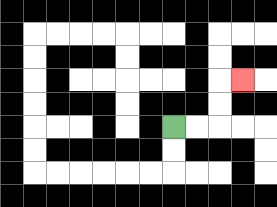{'start': '[7, 5]', 'end': '[10, 3]', 'path_directions': 'R,R,U,U,R', 'path_coordinates': '[[7, 5], [8, 5], [9, 5], [9, 4], [9, 3], [10, 3]]'}